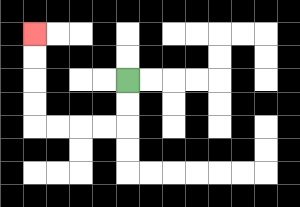{'start': '[5, 3]', 'end': '[1, 1]', 'path_directions': 'D,D,L,L,L,L,U,U,U,U', 'path_coordinates': '[[5, 3], [5, 4], [5, 5], [4, 5], [3, 5], [2, 5], [1, 5], [1, 4], [1, 3], [1, 2], [1, 1]]'}